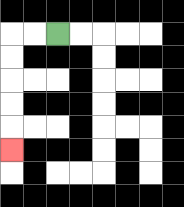{'start': '[2, 1]', 'end': '[0, 6]', 'path_directions': 'L,L,D,D,D,D,D', 'path_coordinates': '[[2, 1], [1, 1], [0, 1], [0, 2], [0, 3], [0, 4], [0, 5], [0, 6]]'}